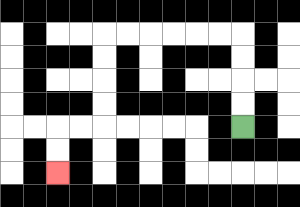{'start': '[10, 5]', 'end': '[2, 7]', 'path_directions': 'U,U,U,U,L,L,L,L,L,L,D,D,D,D,L,L,D,D', 'path_coordinates': '[[10, 5], [10, 4], [10, 3], [10, 2], [10, 1], [9, 1], [8, 1], [7, 1], [6, 1], [5, 1], [4, 1], [4, 2], [4, 3], [4, 4], [4, 5], [3, 5], [2, 5], [2, 6], [2, 7]]'}